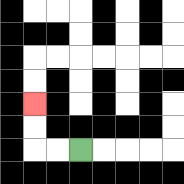{'start': '[3, 6]', 'end': '[1, 4]', 'path_directions': 'L,L,U,U', 'path_coordinates': '[[3, 6], [2, 6], [1, 6], [1, 5], [1, 4]]'}